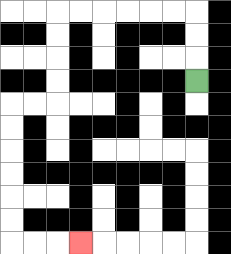{'start': '[8, 3]', 'end': '[3, 10]', 'path_directions': 'U,U,U,L,L,L,L,L,L,D,D,D,D,L,L,D,D,D,D,D,D,R,R,R', 'path_coordinates': '[[8, 3], [8, 2], [8, 1], [8, 0], [7, 0], [6, 0], [5, 0], [4, 0], [3, 0], [2, 0], [2, 1], [2, 2], [2, 3], [2, 4], [1, 4], [0, 4], [0, 5], [0, 6], [0, 7], [0, 8], [0, 9], [0, 10], [1, 10], [2, 10], [3, 10]]'}